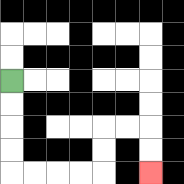{'start': '[0, 3]', 'end': '[6, 7]', 'path_directions': 'D,D,D,D,R,R,R,R,U,U,R,R,D,D', 'path_coordinates': '[[0, 3], [0, 4], [0, 5], [0, 6], [0, 7], [1, 7], [2, 7], [3, 7], [4, 7], [4, 6], [4, 5], [5, 5], [6, 5], [6, 6], [6, 7]]'}